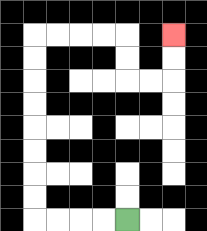{'start': '[5, 9]', 'end': '[7, 1]', 'path_directions': 'L,L,L,L,U,U,U,U,U,U,U,U,R,R,R,R,D,D,R,R,U,U', 'path_coordinates': '[[5, 9], [4, 9], [3, 9], [2, 9], [1, 9], [1, 8], [1, 7], [1, 6], [1, 5], [1, 4], [1, 3], [1, 2], [1, 1], [2, 1], [3, 1], [4, 1], [5, 1], [5, 2], [5, 3], [6, 3], [7, 3], [7, 2], [7, 1]]'}